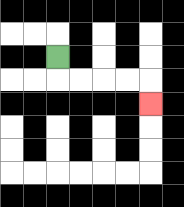{'start': '[2, 2]', 'end': '[6, 4]', 'path_directions': 'D,R,R,R,R,D', 'path_coordinates': '[[2, 2], [2, 3], [3, 3], [4, 3], [5, 3], [6, 3], [6, 4]]'}